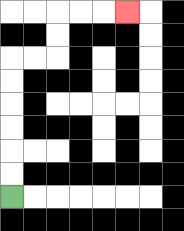{'start': '[0, 8]', 'end': '[5, 0]', 'path_directions': 'U,U,U,U,U,U,R,R,U,U,R,R,R', 'path_coordinates': '[[0, 8], [0, 7], [0, 6], [0, 5], [0, 4], [0, 3], [0, 2], [1, 2], [2, 2], [2, 1], [2, 0], [3, 0], [4, 0], [5, 0]]'}